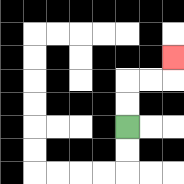{'start': '[5, 5]', 'end': '[7, 2]', 'path_directions': 'U,U,R,R,U', 'path_coordinates': '[[5, 5], [5, 4], [5, 3], [6, 3], [7, 3], [7, 2]]'}